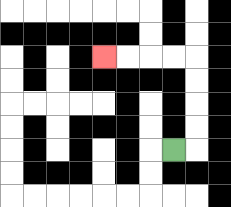{'start': '[7, 6]', 'end': '[4, 2]', 'path_directions': 'R,U,U,U,U,L,L,L,L', 'path_coordinates': '[[7, 6], [8, 6], [8, 5], [8, 4], [8, 3], [8, 2], [7, 2], [6, 2], [5, 2], [4, 2]]'}